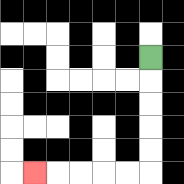{'start': '[6, 2]', 'end': '[1, 7]', 'path_directions': 'D,D,D,D,D,L,L,L,L,L', 'path_coordinates': '[[6, 2], [6, 3], [6, 4], [6, 5], [6, 6], [6, 7], [5, 7], [4, 7], [3, 7], [2, 7], [1, 7]]'}